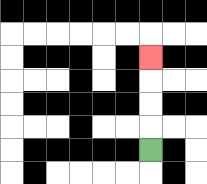{'start': '[6, 6]', 'end': '[6, 2]', 'path_directions': 'U,U,U,U', 'path_coordinates': '[[6, 6], [6, 5], [6, 4], [6, 3], [6, 2]]'}